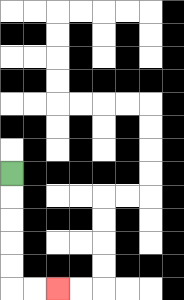{'start': '[0, 7]', 'end': '[2, 12]', 'path_directions': 'D,D,D,D,D,R,R', 'path_coordinates': '[[0, 7], [0, 8], [0, 9], [0, 10], [0, 11], [0, 12], [1, 12], [2, 12]]'}